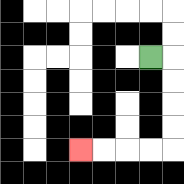{'start': '[6, 2]', 'end': '[3, 6]', 'path_directions': 'R,D,D,D,D,L,L,L,L', 'path_coordinates': '[[6, 2], [7, 2], [7, 3], [7, 4], [7, 5], [7, 6], [6, 6], [5, 6], [4, 6], [3, 6]]'}